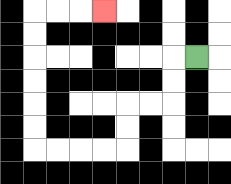{'start': '[8, 2]', 'end': '[4, 0]', 'path_directions': 'L,D,D,L,L,D,D,L,L,L,L,U,U,U,U,U,U,R,R,R', 'path_coordinates': '[[8, 2], [7, 2], [7, 3], [7, 4], [6, 4], [5, 4], [5, 5], [5, 6], [4, 6], [3, 6], [2, 6], [1, 6], [1, 5], [1, 4], [1, 3], [1, 2], [1, 1], [1, 0], [2, 0], [3, 0], [4, 0]]'}